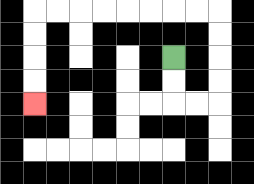{'start': '[7, 2]', 'end': '[1, 4]', 'path_directions': 'D,D,R,R,U,U,U,U,L,L,L,L,L,L,L,L,D,D,D,D', 'path_coordinates': '[[7, 2], [7, 3], [7, 4], [8, 4], [9, 4], [9, 3], [9, 2], [9, 1], [9, 0], [8, 0], [7, 0], [6, 0], [5, 0], [4, 0], [3, 0], [2, 0], [1, 0], [1, 1], [1, 2], [1, 3], [1, 4]]'}